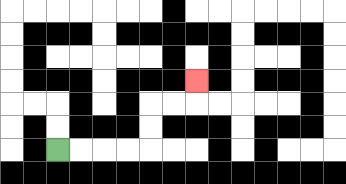{'start': '[2, 6]', 'end': '[8, 3]', 'path_directions': 'R,R,R,R,U,U,R,R,U', 'path_coordinates': '[[2, 6], [3, 6], [4, 6], [5, 6], [6, 6], [6, 5], [6, 4], [7, 4], [8, 4], [8, 3]]'}